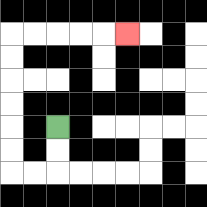{'start': '[2, 5]', 'end': '[5, 1]', 'path_directions': 'D,D,L,L,U,U,U,U,U,U,R,R,R,R,R', 'path_coordinates': '[[2, 5], [2, 6], [2, 7], [1, 7], [0, 7], [0, 6], [0, 5], [0, 4], [0, 3], [0, 2], [0, 1], [1, 1], [2, 1], [3, 1], [4, 1], [5, 1]]'}